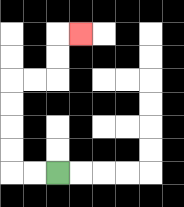{'start': '[2, 7]', 'end': '[3, 1]', 'path_directions': 'L,L,U,U,U,U,R,R,U,U,R', 'path_coordinates': '[[2, 7], [1, 7], [0, 7], [0, 6], [0, 5], [0, 4], [0, 3], [1, 3], [2, 3], [2, 2], [2, 1], [3, 1]]'}